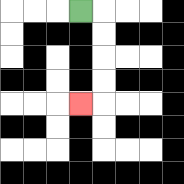{'start': '[3, 0]', 'end': '[3, 4]', 'path_directions': 'R,D,D,D,D,L', 'path_coordinates': '[[3, 0], [4, 0], [4, 1], [4, 2], [4, 3], [4, 4], [3, 4]]'}